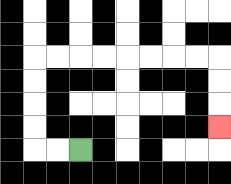{'start': '[3, 6]', 'end': '[9, 5]', 'path_directions': 'L,L,U,U,U,U,R,R,R,R,R,R,R,R,D,D,D', 'path_coordinates': '[[3, 6], [2, 6], [1, 6], [1, 5], [1, 4], [1, 3], [1, 2], [2, 2], [3, 2], [4, 2], [5, 2], [6, 2], [7, 2], [8, 2], [9, 2], [9, 3], [9, 4], [9, 5]]'}